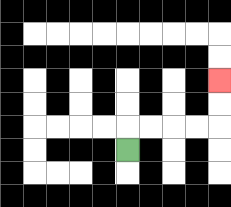{'start': '[5, 6]', 'end': '[9, 3]', 'path_directions': 'U,R,R,R,R,U,U', 'path_coordinates': '[[5, 6], [5, 5], [6, 5], [7, 5], [8, 5], [9, 5], [9, 4], [9, 3]]'}